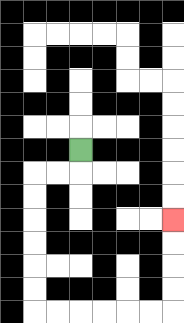{'start': '[3, 6]', 'end': '[7, 9]', 'path_directions': 'D,L,L,D,D,D,D,D,D,R,R,R,R,R,R,U,U,U,U', 'path_coordinates': '[[3, 6], [3, 7], [2, 7], [1, 7], [1, 8], [1, 9], [1, 10], [1, 11], [1, 12], [1, 13], [2, 13], [3, 13], [4, 13], [5, 13], [6, 13], [7, 13], [7, 12], [7, 11], [7, 10], [7, 9]]'}